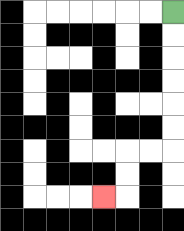{'start': '[7, 0]', 'end': '[4, 8]', 'path_directions': 'D,D,D,D,D,D,L,L,D,D,L', 'path_coordinates': '[[7, 0], [7, 1], [7, 2], [7, 3], [7, 4], [7, 5], [7, 6], [6, 6], [5, 6], [5, 7], [5, 8], [4, 8]]'}